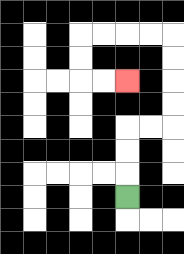{'start': '[5, 8]', 'end': '[5, 3]', 'path_directions': 'U,U,U,R,R,U,U,U,U,L,L,L,L,D,D,R,R', 'path_coordinates': '[[5, 8], [5, 7], [5, 6], [5, 5], [6, 5], [7, 5], [7, 4], [7, 3], [7, 2], [7, 1], [6, 1], [5, 1], [4, 1], [3, 1], [3, 2], [3, 3], [4, 3], [5, 3]]'}